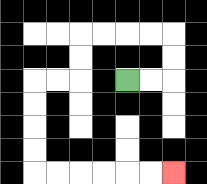{'start': '[5, 3]', 'end': '[7, 7]', 'path_directions': 'R,R,U,U,L,L,L,L,D,D,L,L,D,D,D,D,R,R,R,R,R,R', 'path_coordinates': '[[5, 3], [6, 3], [7, 3], [7, 2], [7, 1], [6, 1], [5, 1], [4, 1], [3, 1], [3, 2], [3, 3], [2, 3], [1, 3], [1, 4], [1, 5], [1, 6], [1, 7], [2, 7], [3, 7], [4, 7], [5, 7], [6, 7], [7, 7]]'}